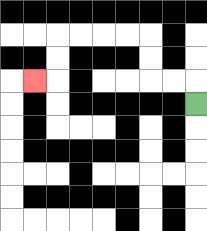{'start': '[8, 4]', 'end': '[1, 3]', 'path_directions': 'U,L,L,U,U,L,L,L,L,D,D,L', 'path_coordinates': '[[8, 4], [8, 3], [7, 3], [6, 3], [6, 2], [6, 1], [5, 1], [4, 1], [3, 1], [2, 1], [2, 2], [2, 3], [1, 3]]'}